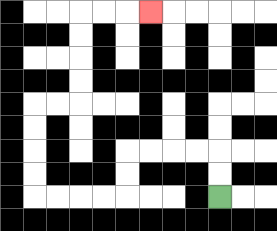{'start': '[9, 8]', 'end': '[6, 0]', 'path_directions': 'U,U,L,L,L,L,D,D,L,L,L,L,U,U,U,U,R,R,U,U,U,U,R,R,R', 'path_coordinates': '[[9, 8], [9, 7], [9, 6], [8, 6], [7, 6], [6, 6], [5, 6], [5, 7], [5, 8], [4, 8], [3, 8], [2, 8], [1, 8], [1, 7], [1, 6], [1, 5], [1, 4], [2, 4], [3, 4], [3, 3], [3, 2], [3, 1], [3, 0], [4, 0], [5, 0], [6, 0]]'}